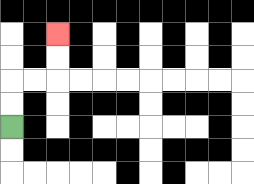{'start': '[0, 5]', 'end': '[2, 1]', 'path_directions': 'U,U,R,R,U,U', 'path_coordinates': '[[0, 5], [0, 4], [0, 3], [1, 3], [2, 3], [2, 2], [2, 1]]'}